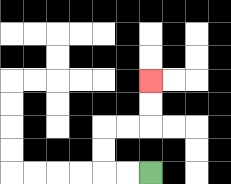{'start': '[6, 7]', 'end': '[6, 3]', 'path_directions': 'L,L,U,U,R,R,U,U', 'path_coordinates': '[[6, 7], [5, 7], [4, 7], [4, 6], [4, 5], [5, 5], [6, 5], [6, 4], [6, 3]]'}